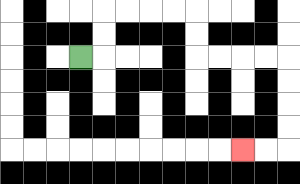{'start': '[3, 2]', 'end': '[10, 6]', 'path_directions': 'R,U,U,R,R,R,R,D,D,R,R,R,R,D,D,D,D,L,L', 'path_coordinates': '[[3, 2], [4, 2], [4, 1], [4, 0], [5, 0], [6, 0], [7, 0], [8, 0], [8, 1], [8, 2], [9, 2], [10, 2], [11, 2], [12, 2], [12, 3], [12, 4], [12, 5], [12, 6], [11, 6], [10, 6]]'}